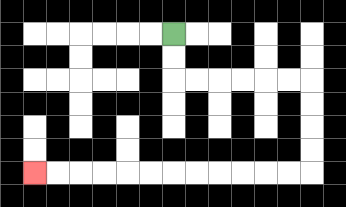{'start': '[7, 1]', 'end': '[1, 7]', 'path_directions': 'D,D,R,R,R,R,R,R,D,D,D,D,L,L,L,L,L,L,L,L,L,L,L,L', 'path_coordinates': '[[7, 1], [7, 2], [7, 3], [8, 3], [9, 3], [10, 3], [11, 3], [12, 3], [13, 3], [13, 4], [13, 5], [13, 6], [13, 7], [12, 7], [11, 7], [10, 7], [9, 7], [8, 7], [7, 7], [6, 7], [5, 7], [4, 7], [3, 7], [2, 7], [1, 7]]'}